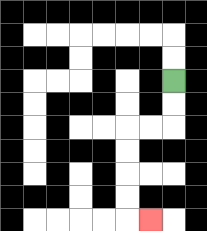{'start': '[7, 3]', 'end': '[6, 9]', 'path_directions': 'D,D,L,L,D,D,D,D,R', 'path_coordinates': '[[7, 3], [7, 4], [7, 5], [6, 5], [5, 5], [5, 6], [5, 7], [5, 8], [5, 9], [6, 9]]'}